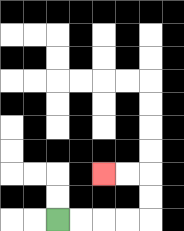{'start': '[2, 9]', 'end': '[4, 7]', 'path_directions': 'R,R,R,R,U,U,L,L', 'path_coordinates': '[[2, 9], [3, 9], [4, 9], [5, 9], [6, 9], [6, 8], [6, 7], [5, 7], [4, 7]]'}